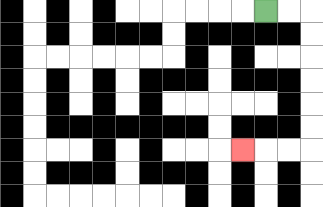{'start': '[11, 0]', 'end': '[10, 6]', 'path_directions': 'R,R,D,D,D,D,D,D,L,L,L', 'path_coordinates': '[[11, 0], [12, 0], [13, 0], [13, 1], [13, 2], [13, 3], [13, 4], [13, 5], [13, 6], [12, 6], [11, 6], [10, 6]]'}